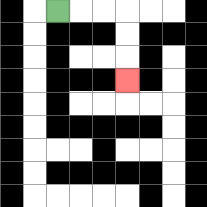{'start': '[2, 0]', 'end': '[5, 3]', 'path_directions': 'R,R,R,D,D,D', 'path_coordinates': '[[2, 0], [3, 0], [4, 0], [5, 0], [5, 1], [5, 2], [5, 3]]'}